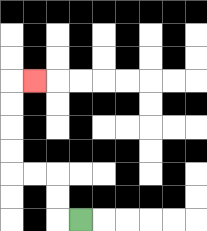{'start': '[3, 9]', 'end': '[1, 3]', 'path_directions': 'L,U,U,L,L,U,U,U,U,R', 'path_coordinates': '[[3, 9], [2, 9], [2, 8], [2, 7], [1, 7], [0, 7], [0, 6], [0, 5], [0, 4], [0, 3], [1, 3]]'}